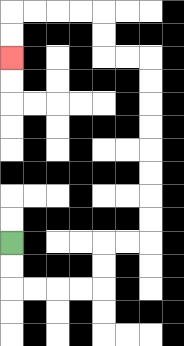{'start': '[0, 10]', 'end': '[0, 2]', 'path_directions': 'D,D,R,R,R,R,U,U,R,R,U,U,U,U,U,U,U,U,L,L,U,U,L,L,L,L,D,D', 'path_coordinates': '[[0, 10], [0, 11], [0, 12], [1, 12], [2, 12], [3, 12], [4, 12], [4, 11], [4, 10], [5, 10], [6, 10], [6, 9], [6, 8], [6, 7], [6, 6], [6, 5], [6, 4], [6, 3], [6, 2], [5, 2], [4, 2], [4, 1], [4, 0], [3, 0], [2, 0], [1, 0], [0, 0], [0, 1], [0, 2]]'}